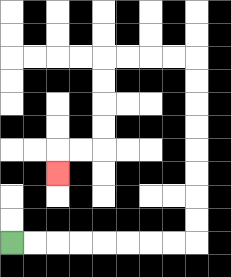{'start': '[0, 10]', 'end': '[2, 7]', 'path_directions': 'R,R,R,R,R,R,R,R,U,U,U,U,U,U,U,U,L,L,L,L,D,D,D,D,L,L,D', 'path_coordinates': '[[0, 10], [1, 10], [2, 10], [3, 10], [4, 10], [5, 10], [6, 10], [7, 10], [8, 10], [8, 9], [8, 8], [8, 7], [8, 6], [8, 5], [8, 4], [8, 3], [8, 2], [7, 2], [6, 2], [5, 2], [4, 2], [4, 3], [4, 4], [4, 5], [4, 6], [3, 6], [2, 6], [2, 7]]'}